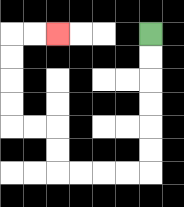{'start': '[6, 1]', 'end': '[2, 1]', 'path_directions': 'D,D,D,D,D,D,L,L,L,L,U,U,L,L,U,U,U,U,R,R', 'path_coordinates': '[[6, 1], [6, 2], [6, 3], [6, 4], [6, 5], [6, 6], [6, 7], [5, 7], [4, 7], [3, 7], [2, 7], [2, 6], [2, 5], [1, 5], [0, 5], [0, 4], [0, 3], [0, 2], [0, 1], [1, 1], [2, 1]]'}